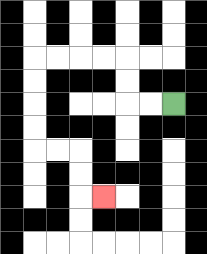{'start': '[7, 4]', 'end': '[4, 8]', 'path_directions': 'L,L,U,U,L,L,L,L,D,D,D,D,R,R,D,D,R', 'path_coordinates': '[[7, 4], [6, 4], [5, 4], [5, 3], [5, 2], [4, 2], [3, 2], [2, 2], [1, 2], [1, 3], [1, 4], [1, 5], [1, 6], [2, 6], [3, 6], [3, 7], [3, 8], [4, 8]]'}